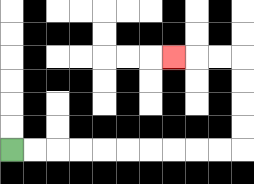{'start': '[0, 6]', 'end': '[7, 2]', 'path_directions': 'R,R,R,R,R,R,R,R,R,R,U,U,U,U,L,L,L', 'path_coordinates': '[[0, 6], [1, 6], [2, 6], [3, 6], [4, 6], [5, 6], [6, 6], [7, 6], [8, 6], [9, 6], [10, 6], [10, 5], [10, 4], [10, 3], [10, 2], [9, 2], [8, 2], [7, 2]]'}